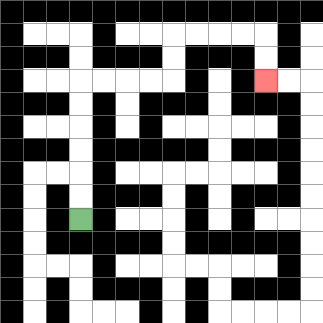{'start': '[3, 9]', 'end': '[11, 3]', 'path_directions': 'U,U,U,U,U,U,R,R,R,R,U,U,R,R,R,R,D,D', 'path_coordinates': '[[3, 9], [3, 8], [3, 7], [3, 6], [3, 5], [3, 4], [3, 3], [4, 3], [5, 3], [6, 3], [7, 3], [7, 2], [7, 1], [8, 1], [9, 1], [10, 1], [11, 1], [11, 2], [11, 3]]'}